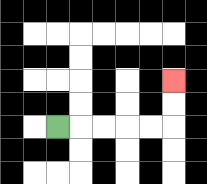{'start': '[2, 5]', 'end': '[7, 3]', 'path_directions': 'R,R,R,R,R,U,U', 'path_coordinates': '[[2, 5], [3, 5], [4, 5], [5, 5], [6, 5], [7, 5], [7, 4], [7, 3]]'}